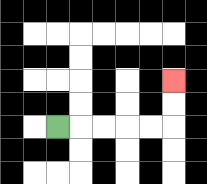{'start': '[2, 5]', 'end': '[7, 3]', 'path_directions': 'R,R,R,R,R,U,U', 'path_coordinates': '[[2, 5], [3, 5], [4, 5], [5, 5], [6, 5], [7, 5], [7, 4], [7, 3]]'}